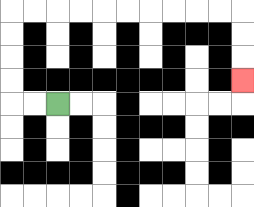{'start': '[2, 4]', 'end': '[10, 3]', 'path_directions': 'L,L,U,U,U,U,R,R,R,R,R,R,R,R,R,R,D,D,D', 'path_coordinates': '[[2, 4], [1, 4], [0, 4], [0, 3], [0, 2], [0, 1], [0, 0], [1, 0], [2, 0], [3, 0], [4, 0], [5, 0], [6, 0], [7, 0], [8, 0], [9, 0], [10, 0], [10, 1], [10, 2], [10, 3]]'}